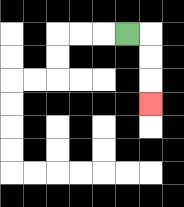{'start': '[5, 1]', 'end': '[6, 4]', 'path_directions': 'R,D,D,D', 'path_coordinates': '[[5, 1], [6, 1], [6, 2], [6, 3], [6, 4]]'}